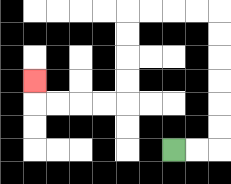{'start': '[7, 6]', 'end': '[1, 3]', 'path_directions': 'R,R,U,U,U,U,U,U,L,L,L,L,D,D,D,D,L,L,L,L,U', 'path_coordinates': '[[7, 6], [8, 6], [9, 6], [9, 5], [9, 4], [9, 3], [9, 2], [9, 1], [9, 0], [8, 0], [7, 0], [6, 0], [5, 0], [5, 1], [5, 2], [5, 3], [5, 4], [4, 4], [3, 4], [2, 4], [1, 4], [1, 3]]'}